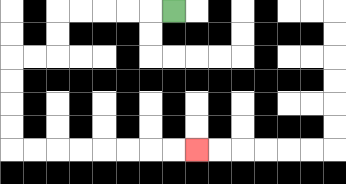{'start': '[7, 0]', 'end': '[8, 6]', 'path_directions': 'L,L,L,L,L,D,D,L,L,D,D,D,D,R,R,R,R,R,R,R,R', 'path_coordinates': '[[7, 0], [6, 0], [5, 0], [4, 0], [3, 0], [2, 0], [2, 1], [2, 2], [1, 2], [0, 2], [0, 3], [0, 4], [0, 5], [0, 6], [1, 6], [2, 6], [3, 6], [4, 6], [5, 6], [6, 6], [7, 6], [8, 6]]'}